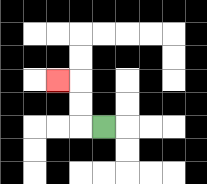{'start': '[4, 5]', 'end': '[2, 3]', 'path_directions': 'L,U,U,L', 'path_coordinates': '[[4, 5], [3, 5], [3, 4], [3, 3], [2, 3]]'}